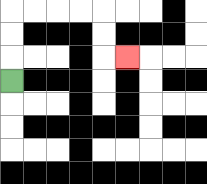{'start': '[0, 3]', 'end': '[5, 2]', 'path_directions': 'U,U,U,R,R,R,R,D,D,R', 'path_coordinates': '[[0, 3], [0, 2], [0, 1], [0, 0], [1, 0], [2, 0], [3, 0], [4, 0], [4, 1], [4, 2], [5, 2]]'}